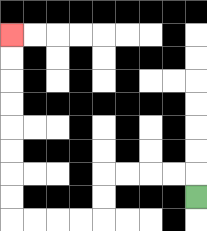{'start': '[8, 8]', 'end': '[0, 1]', 'path_directions': 'U,L,L,L,L,D,D,L,L,L,L,U,U,U,U,U,U,U,U', 'path_coordinates': '[[8, 8], [8, 7], [7, 7], [6, 7], [5, 7], [4, 7], [4, 8], [4, 9], [3, 9], [2, 9], [1, 9], [0, 9], [0, 8], [0, 7], [0, 6], [0, 5], [0, 4], [0, 3], [0, 2], [0, 1]]'}